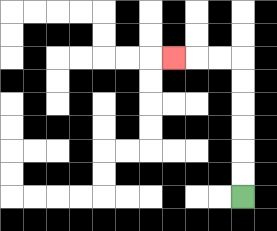{'start': '[10, 8]', 'end': '[7, 2]', 'path_directions': 'U,U,U,U,U,U,L,L,L', 'path_coordinates': '[[10, 8], [10, 7], [10, 6], [10, 5], [10, 4], [10, 3], [10, 2], [9, 2], [8, 2], [7, 2]]'}